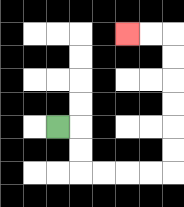{'start': '[2, 5]', 'end': '[5, 1]', 'path_directions': 'R,D,D,R,R,R,R,U,U,U,U,U,U,L,L', 'path_coordinates': '[[2, 5], [3, 5], [3, 6], [3, 7], [4, 7], [5, 7], [6, 7], [7, 7], [7, 6], [7, 5], [7, 4], [7, 3], [7, 2], [7, 1], [6, 1], [5, 1]]'}